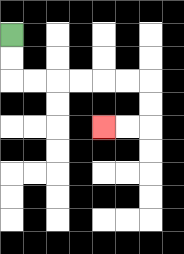{'start': '[0, 1]', 'end': '[4, 5]', 'path_directions': 'D,D,R,R,R,R,R,R,D,D,L,L', 'path_coordinates': '[[0, 1], [0, 2], [0, 3], [1, 3], [2, 3], [3, 3], [4, 3], [5, 3], [6, 3], [6, 4], [6, 5], [5, 5], [4, 5]]'}